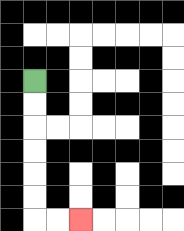{'start': '[1, 3]', 'end': '[3, 9]', 'path_directions': 'D,D,D,D,D,D,R,R', 'path_coordinates': '[[1, 3], [1, 4], [1, 5], [1, 6], [1, 7], [1, 8], [1, 9], [2, 9], [3, 9]]'}